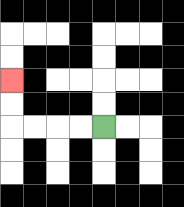{'start': '[4, 5]', 'end': '[0, 3]', 'path_directions': 'L,L,L,L,U,U', 'path_coordinates': '[[4, 5], [3, 5], [2, 5], [1, 5], [0, 5], [0, 4], [0, 3]]'}